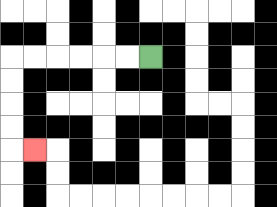{'start': '[6, 2]', 'end': '[1, 6]', 'path_directions': 'L,L,L,L,L,L,D,D,D,D,R', 'path_coordinates': '[[6, 2], [5, 2], [4, 2], [3, 2], [2, 2], [1, 2], [0, 2], [0, 3], [0, 4], [0, 5], [0, 6], [1, 6]]'}